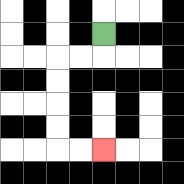{'start': '[4, 1]', 'end': '[4, 6]', 'path_directions': 'D,L,L,D,D,D,D,R,R', 'path_coordinates': '[[4, 1], [4, 2], [3, 2], [2, 2], [2, 3], [2, 4], [2, 5], [2, 6], [3, 6], [4, 6]]'}